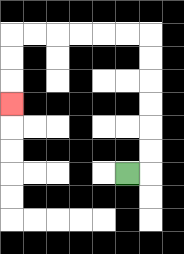{'start': '[5, 7]', 'end': '[0, 4]', 'path_directions': 'R,U,U,U,U,U,U,L,L,L,L,L,L,D,D,D', 'path_coordinates': '[[5, 7], [6, 7], [6, 6], [6, 5], [6, 4], [6, 3], [6, 2], [6, 1], [5, 1], [4, 1], [3, 1], [2, 1], [1, 1], [0, 1], [0, 2], [0, 3], [0, 4]]'}